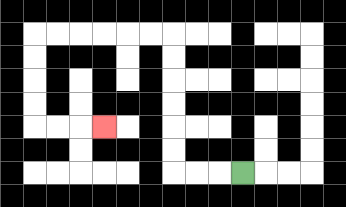{'start': '[10, 7]', 'end': '[4, 5]', 'path_directions': 'L,L,L,U,U,U,U,U,U,L,L,L,L,L,L,D,D,D,D,R,R,R', 'path_coordinates': '[[10, 7], [9, 7], [8, 7], [7, 7], [7, 6], [7, 5], [7, 4], [7, 3], [7, 2], [7, 1], [6, 1], [5, 1], [4, 1], [3, 1], [2, 1], [1, 1], [1, 2], [1, 3], [1, 4], [1, 5], [2, 5], [3, 5], [4, 5]]'}